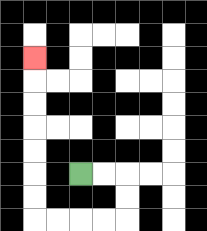{'start': '[3, 7]', 'end': '[1, 2]', 'path_directions': 'R,R,D,D,L,L,L,L,U,U,U,U,U,U,U', 'path_coordinates': '[[3, 7], [4, 7], [5, 7], [5, 8], [5, 9], [4, 9], [3, 9], [2, 9], [1, 9], [1, 8], [1, 7], [1, 6], [1, 5], [1, 4], [1, 3], [1, 2]]'}